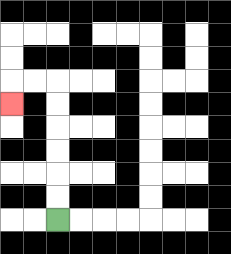{'start': '[2, 9]', 'end': '[0, 4]', 'path_directions': 'U,U,U,U,U,U,L,L,D', 'path_coordinates': '[[2, 9], [2, 8], [2, 7], [2, 6], [2, 5], [2, 4], [2, 3], [1, 3], [0, 3], [0, 4]]'}